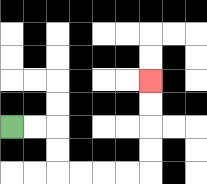{'start': '[0, 5]', 'end': '[6, 3]', 'path_directions': 'R,R,D,D,R,R,R,R,U,U,U,U', 'path_coordinates': '[[0, 5], [1, 5], [2, 5], [2, 6], [2, 7], [3, 7], [4, 7], [5, 7], [6, 7], [6, 6], [6, 5], [6, 4], [6, 3]]'}